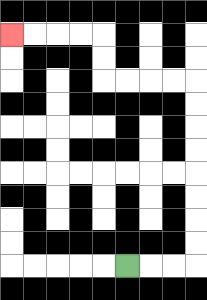{'start': '[5, 11]', 'end': '[0, 1]', 'path_directions': 'R,R,R,U,U,U,U,U,U,U,U,L,L,L,L,U,U,L,L,L,L', 'path_coordinates': '[[5, 11], [6, 11], [7, 11], [8, 11], [8, 10], [8, 9], [8, 8], [8, 7], [8, 6], [8, 5], [8, 4], [8, 3], [7, 3], [6, 3], [5, 3], [4, 3], [4, 2], [4, 1], [3, 1], [2, 1], [1, 1], [0, 1]]'}